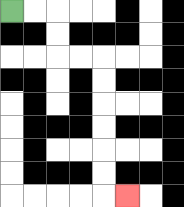{'start': '[0, 0]', 'end': '[5, 8]', 'path_directions': 'R,R,D,D,R,R,D,D,D,D,D,D,R', 'path_coordinates': '[[0, 0], [1, 0], [2, 0], [2, 1], [2, 2], [3, 2], [4, 2], [4, 3], [4, 4], [4, 5], [4, 6], [4, 7], [4, 8], [5, 8]]'}